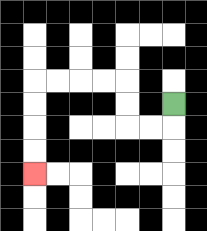{'start': '[7, 4]', 'end': '[1, 7]', 'path_directions': 'D,L,L,U,U,L,L,L,L,D,D,D,D', 'path_coordinates': '[[7, 4], [7, 5], [6, 5], [5, 5], [5, 4], [5, 3], [4, 3], [3, 3], [2, 3], [1, 3], [1, 4], [1, 5], [1, 6], [1, 7]]'}